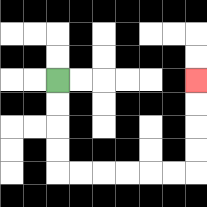{'start': '[2, 3]', 'end': '[8, 3]', 'path_directions': 'D,D,D,D,R,R,R,R,R,R,U,U,U,U', 'path_coordinates': '[[2, 3], [2, 4], [2, 5], [2, 6], [2, 7], [3, 7], [4, 7], [5, 7], [6, 7], [7, 7], [8, 7], [8, 6], [8, 5], [8, 4], [8, 3]]'}